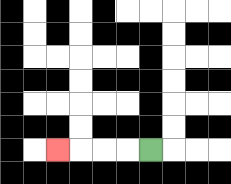{'start': '[6, 6]', 'end': '[2, 6]', 'path_directions': 'L,L,L,L', 'path_coordinates': '[[6, 6], [5, 6], [4, 6], [3, 6], [2, 6]]'}